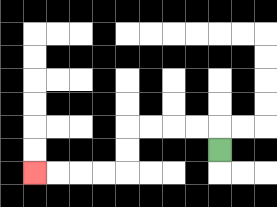{'start': '[9, 6]', 'end': '[1, 7]', 'path_directions': 'U,L,L,L,L,D,D,L,L,L,L', 'path_coordinates': '[[9, 6], [9, 5], [8, 5], [7, 5], [6, 5], [5, 5], [5, 6], [5, 7], [4, 7], [3, 7], [2, 7], [1, 7]]'}